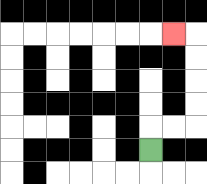{'start': '[6, 6]', 'end': '[7, 1]', 'path_directions': 'U,R,R,U,U,U,U,L', 'path_coordinates': '[[6, 6], [6, 5], [7, 5], [8, 5], [8, 4], [8, 3], [8, 2], [8, 1], [7, 1]]'}